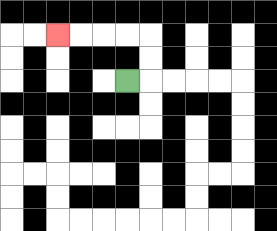{'start': '[5, 3]', 'end': '[2, 1]', 'path_directions': 'R,U,U,L,L,L,L', 'path_coordinates': '[[5, 3], [6, 3], [6, 2], [6, 1], [5, 1], [4, 1], [3, 1], [2, 1]]'}